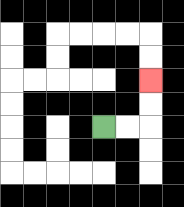{'start': '[4, 5]', 'end': '[6, 3]', 'path_directions': 'R,R,U,U', 'path_coordinates': '[[4, 5], [5, 5], [6, 5], [6, 4], [6, 3]]'}